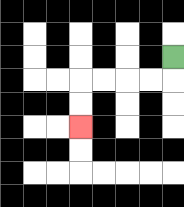{'start': '[7, 2]', 'end': '[3, 5]', 'path_directions': 'D,L,L,L,L,D,D', 'path_coordinates': '[[7, 2], [7, 3], [6, 3], [5, 3], [4, 3], [3, 3], [3, 4], [3, 5]]'}